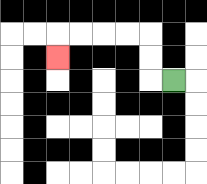{'start': '[7, 3]', 'end': '[2, 2]', 'path_directions': 'L,U,U,L,L,L,L,D', 'path_coordinates': '[[7, 3], [6, 3], [6, 2], [6, 1], [5, 1], [4, 1], [3, 1], [2, 1], [2, 2]]'}